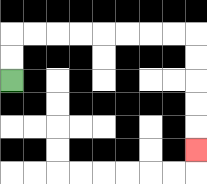{'start': '[0, 3]', 'end': '[8, 6]', 'path_directions': 'U,U,R,R,R,R,R,R,R,R,D,D,D,D,D', 'path_coordinates': '[[0, 3], [0, 2], [0, 1], [1, 1], [2, 1], [3, 1], [4, 1], [5, 1], [6, 1], [7, 1], [8, 1], [8, 2], [8, 3], [8, 4], [8, 5], [8, 6]]'}